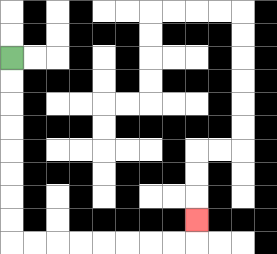{'start': '[0, 2]', 'end': '[8, 9]', 'path_directions': 'D,D,D,D,D,D,D,D,R,R,R,R,R,R,R,R,U', 'path_coordinates': '[[0, 2], [0, 3], [0, 4], [0, 5], [0, 6], [0, 7], [0, 8], [0, 9], [0, 10], [1, 10], [2, 10], [3, 10], [4, 10], [5, 10], [6, 10], [7, 10], [8, 10], [8, 9]]'}